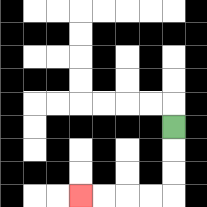{'start': '[7, 5]', 'end': '[3, 8]', 'path_directions': 'D,D,D,L,L,L,L', 'path_coordinates': '[[7, 5], [7, 6], [7, 7], [7, 8], [6, 8], [5, 8], [4, 8], [3, 8]]'}